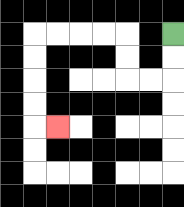{'start': '[7, 1]', 'end': '[2, 5]', 'path_directions': 'D,D,L,L,U,U,L,L,L,L,D,D,D,D,R', 'path_coordinates': '[[7, 1], [7, 2], [7, 3], [6, 3], [5, 3], [5, 2], [5, 1], [4, 1], [3, 1], [2, 1], [1, 1], [1, 2], [1, 3], [1, 4], [1, 5], [2, 5]]'}